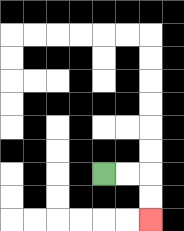{'start': '[4, 7]', 'end': '[6, 9]', 'path_directions': 'R,R,D,D', 'path_coordinates': '[[4, 7], [5, 7], [6, 7], [6, 8], [6, 9]]'}